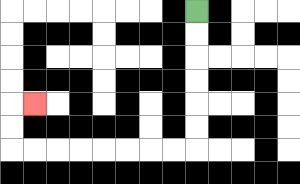{'start': '[8, 0]', 'end': '[1, 4]', 'path_directions': 'D,D,D,D,D,D,L,L,L,L,L,L,L,L,U,U,R', 'path_coordinates': '[[8, 0], [8, 1], [8, 2], [8, 3], [8, 4], [8, 5], [8, 6], [7, 6], [6, 6], [5, 6], [4, 6], [3, 6], [2, 6], [1, 6], [0, 6], [0, 5], [0, 4], [1, 4]]'}